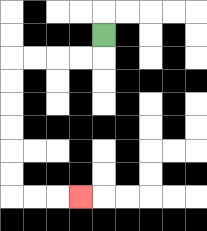{'start': '[4, 1]', 'end': '[3, 8]', 'path_directions': 'D,L,L,L,L,D,D,D,D,D,D,R,R,R', 'path_coordinates': '[[4, 1], [4, 2], [3, 2], [2, 2], [1, 2], [0, 2], [0, 3], [0, 4], [0, 5], [0, 6], [0, 7], [0, 8], [1, 8], [2, 8], [3, 8]]'}